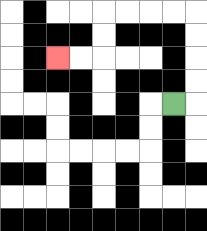{'start': '[7, 4]', 'end': '[2, 2]', 'path_directions': 'R,U,U,U,U,L,L,L,L,D,D,L,L', 'path_coordinates': '[[7, 4], [8, 4], [8, 3], [8, 2], [8, 1], [8, 0], [7, 0], [6, 0], [5, 0], [4, 0], [4, 1], [4, 2], [3, 2], [2, 2]]'}